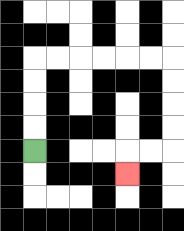{'start': '[1, 6]', 'end': '[5, 7]', 'path_directions': 'U,U,U,U,R,R,R,R,R,R,D,D,D,D,L,L,D', 'path_coordinates': '[[1, 6], [1, 5], [1, 4], [1, 3], [1, 2], [2, 2], [3, 2], [4, 2], [5, 2], [6, 2], [7, 2], [7, 3], [7, 4], [7, 5], [7, 6], [6, 6], [5, 6], [5, 7]]'}